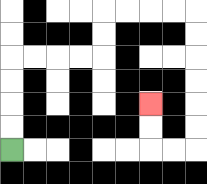{'start': '[0, 6]', 'end': '[6, 4]', 'path_directions': 'U,U,U,U,R,R,R,R,U,U,R,R,R,R,D,D,D,D,D,D,L,L,U,U', 'path_coordinates': '[[0, 6], [0, 5], [0, 4], [0, 3], [0, 2], [1, 2], [2, 2], [3, 2], [4, 2], [4, 1], [4, 0], [5, 0], [6, 0], [7, 0], [8, 0], [8, 1], [8, 2], [8, 3], [8, 4], [8, 5], [8, 6], [7, 6], [6, 6], [6, 5], [6, 4]]'}